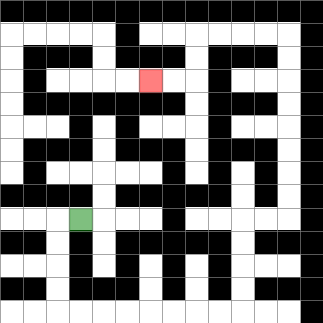{'start': '[3, 9]', 'end': '[6, 3]', 'path_directions': 'L,D,D,D,D,R,R,R,R,R,R,R,R,U,U,U,U,R,R,U,U,U,U,U,U,U,U,L,L,L,L,D,D,L,L', 'path_coordinates': '[[3, 9], [2, 9], [2, 10], [2, 11], [2, 12], [2, 13], [3, 13], [4, 13], [5, 13], [6, 13], [7, 13], [8, 13], [9, 13], [10, 13], [10, 12], [10, 11], [10, 10], [10, 9], [11, 9], [12, 9], [12, 8], [12, 7], [12, 6], [12, 5], [12, 4], [12, 3], [12, 2], [12, 1], [11, 1], [10, 1], [9, 1], [8, 1], [8, 2], [8, 3], [7, 3], [6, 3]]'}